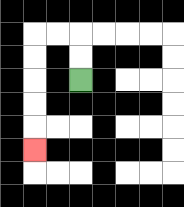{'start': '[3, 3]', 'end': '[1, 6]', 'path_directions': 'U,U,L,L,D,D,D,D,D', 'path_coordinates': '[[3, 3], [3, 2], [3, 1], [2, 1], [1, 1], [1, 2], [1, 3], [1, 4], [1, 5], [1, 6]]'}